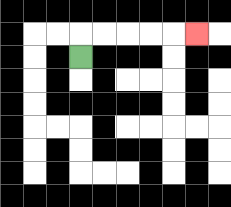{'start': '[3, 2]', 'end': '[8, 1]', 'path_directions': 'U,R,R,R,R,R', 'path_coordinates': '[[3, 2], [3, 1], [4, 1], [5, 1], [6, 1], [7, 1], [8, 1]]'}